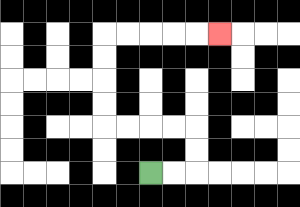{'start': '[6, 7]', 'end': '[9, 1]', 'path_directions': 'R,R,U,U,L,L,L,L,U,U,U,U,R,R,R,R,R', 'path_coordinates': '[[6, 7], [7, 7], [8, 7], [8, 6], [8, 5], [7, 5], [6, 5], [5, 5], [4, 5], [4, 4], [4, 3], [4, 2], [4, 1], [5, 1], [6, 1], [7, 1], [8, 1], [9, 1]]'}